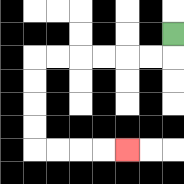{'start': '[7, 1]', 'end': '[5, 6]', 'path_directions': 'D,L,L,L,L,L,L,D,D,D,D,R,R,R,R', 'path_coordinates': '[[7, 1], [7, 2], [6, 2], [5, 2], [4, 2], [3, 2], [2, 2], [1, 2], [1, 3], [1, 4], [1, 5], [1, 6], [2, 6], [3, 6], [4, 6], [5, 6]]'}